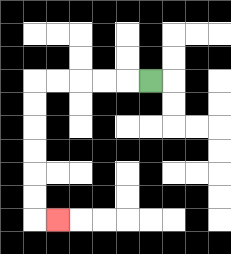{'start': '[6, 3]', 'end': '[2, 9]', 'path_directions': 'L,L,L,L,L,D,D,D,D,D,D,R', 'path_coordinates': '[[6, 3], [5, 3], [4, 3], [3, 3], [2, 3], [1, 3], [1, 4], [1, 5], [1, 6], [1, 7], [1, 8], [1, 9], [2, 9]]'}